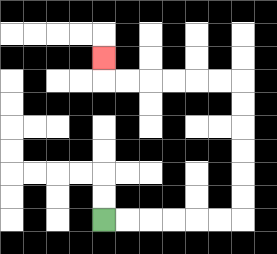{'start': '[4, 9]', 'end': '[4, 2]', 'path_directions': 'R,R,R,R,R,R,U,U,U,U,U,U,L,L,L,L,L,L,U', 'path_coordinates': '[[4, 9], [5, 9], [6, 9], [7, 9], [8, 9], [9, 9], [10, 9], [10, 8], [10, 7], [10, 6], [10, 5], [10, 4], [10, 3], [9, 3], [8, 3], [7, 3], [6, 3], [5, 3], [4, 3], [4, 2]]'}